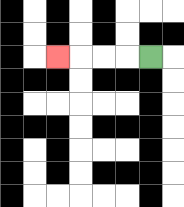{'start': '[6, 2]', 'end': '[2, 2]', 'path_directions': 'L,L,L,L', 'path_coordinates': '[[6, 2], [5, 2], [4, 2], [3, 2], [2, 2]]'}